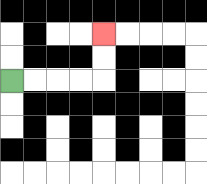{'start': '[0, 3]', 'end': '[4, 1]', 'path_directions': 'R,R,R,R,U,U', 'path_coordinates': '[[0, 3], [1, 3], [2, 3], [3, 3], [4, 3], [4, 2], [4, 1]]'}